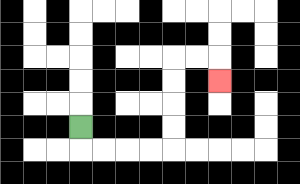{'start': '[3, 5]', 'end': '[9, 3]', 'path_directions': 'D,R,R,R,R,U,U,U,U,R,R,D', 'path_coordinates': '[[3, 5], [3, 6], [4, 6], [5, 6], [6, 6], [7, 6], [7, 5], [7, 4], [7, 3], [7, 2], [8, 2], [9, 2], [9, 3]]'}